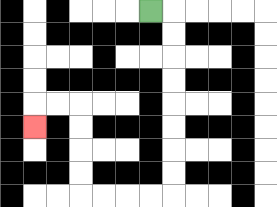{'start': '[6, 0]', 'end': '[1, 5]', 'path_directions': 'R,D,D,D,D,D,D,D,D,L,L,L,L,U,U,U,U,L,L,D', 'path_coordinates': '[[6, 0], [7, 0], [7, 1], [7, 2], [7, 3], [7, 4], [7, 5], [7, 6], [7, 7], [7, 8], [6, 8], [5, 8], [4, 8], [3, 8], [3, 7], [3, 6], [3, 5], [3, 4], [2, 4], [1, 4], [1, 5]]'}